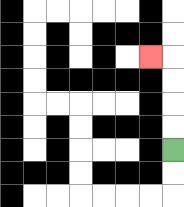{'start': '[7, 6]', 'end': '[6, 2]', 'path_directions': 'U,U,U,U,L', 'path_coordinates': '[[7, 6], [7, 5], [7, 4], [7, 3], [7, 2], [6, 2]]'}